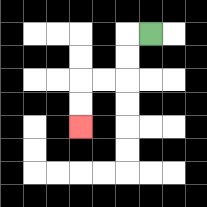{'start': '[6, 1]', 'end': '[3, 5]', 'path_directions': 'L,D,D,L,L,D,D', 'path_coordinates': '[[6, 1], [5, 1], [5, 2], [5, 3], [4, 3], [3, 3], [3, 4], [3, 5]]'}